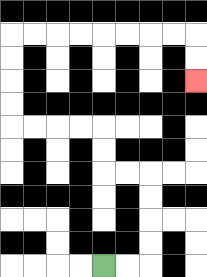{'start': '[4, 11]', 'end': '[8, 3]', 'path_directions': 'R,R,U,U,U,U,L,L,U,U,L,L,L,L,U,U,U,U,R,R,R,R,R,R,R,R,D,D', 'path_coordinates': '[[4, 11], [5, 11], [6, 11], [6, 10], [6, 9], [6, 8], [6, 7], [5, 7], [4, 7], [4, 6], [4, 5], [3, 5], [2, 5], [1, 5], [0, 5], [0, 4], [0, 3], [0, 2], [0, 1], [1, 1], [2, 1], [3, 1], [4, 1], [5, 1], [6, 1], [7, 1], [8, 1], [8, 2], [8, 3]]'}